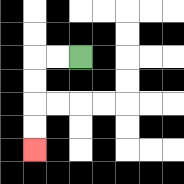{'start': '[3, 2]', 'end': '[1, 6]', 'path_directions': 'L,L,D,D,D,D', 'path_coordinates': '[[3, 2], [2, 2], [1, 2], [1, 3], [1, 4], [1, 5], [1, 6]]'}